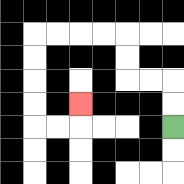{'start': '[7, 5]', 'end': '[3, 4]', 'path_directions': 'U,U,L,L,U,U,L,L,L,L,D,D,D,D,R,R,U', 'path_coordinates': '[[7, 5], [7, 4], [7, 3], [6, 3], [5, 3], [5, 2], [5, 1], [4, 1], [3, 1], [2, 1], [1, 1], [1, 2], [1, 3], [1, 4], [1, 5], [2, 5], [3, 5], [3, 4]]'}